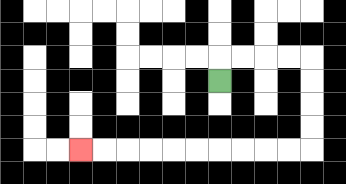{'start': '[9, 3]', 'end': '[3, 6]', 'path_directions': 'U,R,R,R,R,D,D,D,D,L,L,L,L,L,L,L,L,L,L', 'path_coordinates': '[[9, 3], [9, 2], [10, 2], [11, 2], [12, 2], [13, 2], [13, 3], [13, 4], [13, 5], [13, 6], [12, 6], [11, 6], [10, 6], [9, 6], [8, 6], [7, 6], [6, 6], [5, 6], [4, 6], [3, 6]]'}